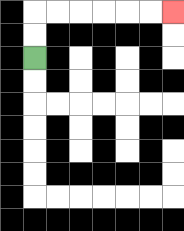{'start': '[1, 2]', 'end': '[7, 0]', 'path_directions': 'U,U,R,R,R,R,R,R', 'path_coordinates': '[[1, 2], [1, 1], [1, 0], [2, 0], [3, 0], [4, 0], [5, 0], [6, 0], [7, 0]]'}